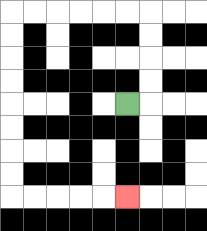{'start': '[5, 4]', 'end': '[5, 8]', 'path_directions': 'R,U,U,U,U,L,L,L,L,L,L,D,D,D,D,D,D,D,D,R,R,R,R,R', 'path_coordinates': '[[5, 4], [6, 4], [6, 3], [6, 2], [6, 1], [6, 0], [5, 0], [4, 0], [3, 0], [2, 0], [1, 0], [0, 0], [0, 1], [0, 2], [0, 3], [0, 4], [0, 5], [0, 6], [0, 7], [0, 8], [1, 8], [2, 8], [3, 8], [4, 8], [5, 8]]'}